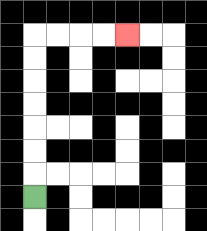{'start': '[1, 8]', 'end': '[5, 1]', 'path_directions': 'U,U,U,U,U,U,U,R,R,R,R', 'path_coordinates': '[[1, 8], [1, 7], [1, 6], [1, 5], [1, 4], [1, 3], [1, 2], [1, 1], [2, 1], [3, 1], [4, 1], [5, 1]]'}